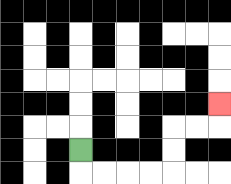{'start': '[3, 6]', 'end': '[9, 4]', 'path_directions': 'D,R,R,R,R,U,U,R,R,U', 'path_coordinates': '[[3, 6], [3, 7], [4, 7], [5, 7], [6, 7], [7, 7], [7, 6], [7, 5], [8, 5], [9, 5], [9, 4]]'}